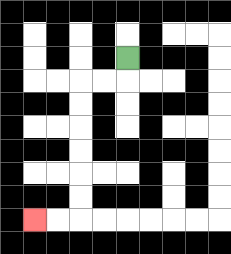{'start': '[5, 2]', 'end': '[1, 9]', 'path_directions': 'D,L,L,D,D,D,D,D,D,L,L', 'path_coordinates': '[[5, 2], [5, 3], [4, 3], [3, 3], [3, 4], [3, 5], [3, 6], [3, 7], [3, 8], [3, 9], [2, 9], [1, 9]]'}